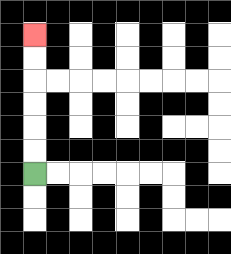{'start': '[1, 7]', 'end': '[1, 1]', 'path_directions': 'U,U,U,U,U,U', 'path_coordinates': '[[1, 7], [1, 6], [1, 5], [1, 4], [1, 3], [1, 2], [1, 1]]'}